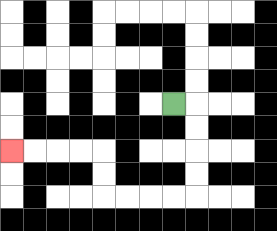{'start': '[7, 4]', 'end': '[0, 6]', 'path_directions': 'R,D,D,D,D,L,L,L,L,U,U,L,L,L,L', 'path_coordinates': '[[7, 4], [8, 4], [8, 5], [8, 6], [8, 7], [8, 8], [7, 8], [6, 8], [5, 8], [4, 8], [4, 7], [4, 6], [3, 6], [2, 6], [1, 6], [0, 6]]'}